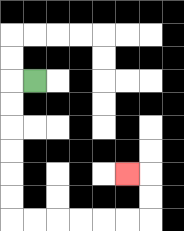{'start': '[1, 3]', 'end': '[5, 7]', 'path_directions': 'L,D,D,D,D,D,D,R,R,R,R,R,R,U,U,L', 'path_coordinates': '[[1, 3], [0, 3], [0, 4], [0, 5], [0, 6], [0, 7], [0, 8], [0, 9], [1, 9], [2, 9], [3, 9], [4, 9], [5, 9], [6, 9], [6, 8], [6, 7], [5, 7]]'}